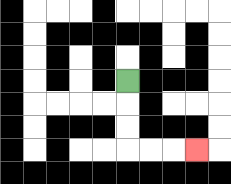{'start': '[5, 3]', 'end': '[8, 6]', 'path_directions': 'D,D,D,R,R,R', 'path_coordinates': '[[5, 3], [5, 4], [5, 5], [5, 6], [6, 6], [7, 6], [8, 6]]'}